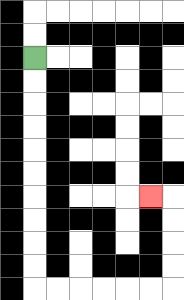{'start': '[1, 2]', 'end': '[6, 8]', 'path_directions': 'D,D,D,D,D,D,D,D,D,D,R,R,R,R,R,R,U,U,U,U,L', 'path_coordinates': '[[1, 2], [1, 3], [1, 4], [1, 5], [1, 6], [1, 7], [1, 8], [1, 9], [1, 10], [1, 11], [1, 12], [2, 12], [3, 12], [4, 12], [5, 12], [6, 12], [7, 12], [7, 11], [7, 10], [7, 9], [7, 8], [6, 8]]'}